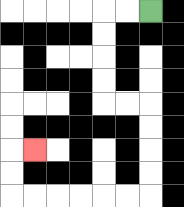{'start': '[6, 0]', 'end': '[1, 6]', 'path_directions': 'L,L,D,D,D,D,R,R,D,D,D,D,L,L,L,L,L,L,U,U,R', 'path_coordinates': '[[6, 0], [5, 0], [4, 0], [4, 1], [4, 2], [4, 3], [4, 4], [5, 4], [6, 4], [6, 5], [6, 6], [6, 7], [6, 8], [5, 8], [4, 8], [3, 8], [2, 8], [1, 8], [0, 8], [0, 7], [0, 6], [1, 6]]'}